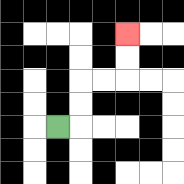{'start': '[2, 5]', 'end': '[5, 1]', 'path_directions': 'R,U,U,R,R,U,U', 'path_coordinates': '[[2, 5], [3, 5], [3, 4], [3, 3], [4, 3], [5, 3], [5, 2], [5, 1]]'}